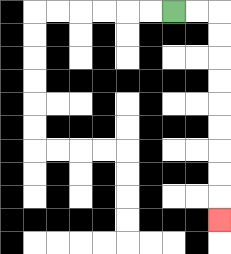{'start': '[7, 0]', 'end': '[9, 9]', 'path_directions': 'R,R,D,D,D,D,D,D,D,D,D', 'path_coordinates': '[[7, 0], [8, 0], [9, 0], [9, 1], [9, 2], [9, 3], [9, 4], [9, 5], [9, 6], [9, 7], [9, 8], [9, 9]]'}